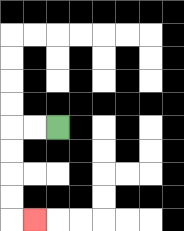{'start': '[2, 5]', 'end': '[1, 9]', 'path_directions': 'L,L,D,D,D,D,R', 'path_coordinates': '[[2, 5], [1, 5], [0, 5], [0, 6], [0, 7], [0, 8], [0, 9], [1, 9]]'}